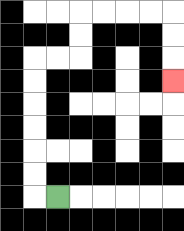{'start': '[2, 8]', 'end': '[7, 3]', 'path_directions': 'L,U,U,U,U,U,U,R,R,U,U,R,R,R,R,D,D,D', 'path_coordinates': '[[2, 8], [1, 8], [1, 7], [1, 6], [1, 5], [1, 4], [1, 3], [1, 2], [2, 2], [3, 2], [3, 1], [3, 0], [4, 0], [5, 0], [6, 0], [7, 0], [7, 1], [7, 2], [7, 3]]'}